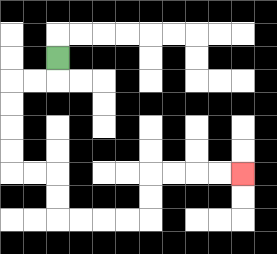{'start': '[2, 2]', 'end': '[10, 7]', 'path_directions': 'D,L,L,D,D,D,D,R,R,D,D,R,R,R,R,U,U,R,R,R,R', 'path_coordinates': '[[2, 2], [2, 3], [1, 3], [0, 3], [0, 4], [0, 5], [0, 6], [0, 7], [1, 7], [2, 7], [2, 8], [2, 9], [3, 9], [4, 9], [5, 9], [6, 9], [6, 8], [6, 7], [7, 7], [8, 7], [9, 7], [10, 7]]'}